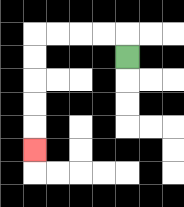{'start': '[5, 2]', 'end': '[1, 6]', 'path_directions': 'U,L,L,L,L,D,D,D,D,D', 'path_coordinates': '[[5, 2], [5, 1], [4, 1], [3, 1], [2, 1], [1, 1], [1, 2], [1, 3], [1, 4], [1, 5], [1, 6]]'}